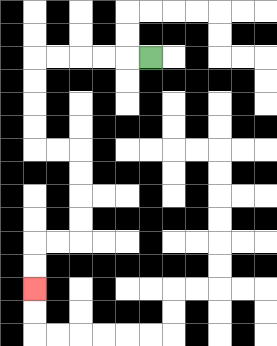{'start': '[6, 2]', 'end': '[1, 12]', 'path_directions': 'L,L,L,L,L,D,D,D,D,R,R,D,D,D,D,L,L,D,D', 'path_coordinates': '[[6, 2], [5, 2], [4, 2], [3, 2], [2, 2], [1, 2], [1, 3], [1, 4], [1, 5], [1, 6], [2, 6], [3, 6], [3, 7], [3, 8], [3, 9], [3, 10], [2, 10], [1, 10], [1, 11], [1, 12]]'}